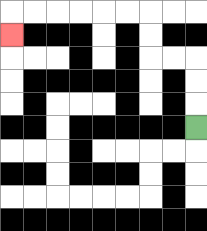{'start': '[8, 5]', 'end': '[0, 1]', 'path_directions': 'U,U,U,L,L,U,U,L,L,L,L,L,L,D', 'path_coordinates': '[[8, 5], [8, 4], [8, 3], [8, 2], [7, 2], [6, 2], [6, 1], [6, 0], [5, 0], [4, 0], [3, 0], [2, 0], [1, 0], [0, 0], [0, 1]]'}